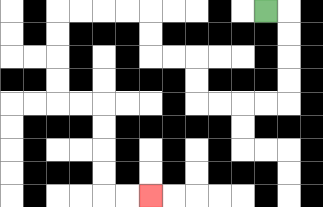{'start': '[11, 0]', 'end': '[6, 8]', 'path_directions': 'R,D,D,D,D,L,L,L,L,U,U,L,L,U,U,L,L,L,L,D,D,D,D,R,R,D,D,D,D,R,R', 'path_coordinates': '[[11, 0], [12, 0], [12, 1], [12, 2], [12, 3], [12, 4], [11, 4], [10, 4], [9, 4], [8, 4], [8, 3], [8, 2], [7, 2], [6, 2], [6, 1], [6, 0], [5, 0], [4, 0], [3, 0], [2, 0], [2, 1], [2, 2], [2, 3], [2, 4], [3, 4], [4, 4], [4, 5], [4, 6], [4, 7], [4, 8], [5, 8], [6, 8]]'}